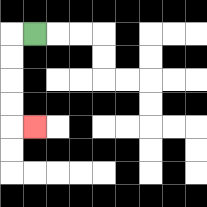{'start': '[1, 1]', 'end': '[1, 5]', 'path_directions': 'L,D,D,D,D,R', 'path_coordinates': '[[1, 1], [0, 1], [0, 2], [0, 3], [0, 4], [0, 5], [1, 5]]'}